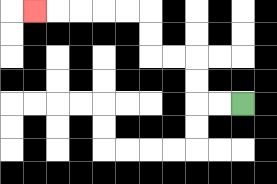{'start': '[10, 4]', 'end': '[1, 0]', 'path_directions': 'L,L,U,U,L,L,U,U,L,L,L,L,L', 'path_coordinates': '[[10, 4], [9, 4], [8, 4], [8, 3], [8, 2], [7, 2], [6, 2], [6, 1], [6, 0], [5, 0], [4, 0], [3, 0], [2, 0], [1, 0]]'}